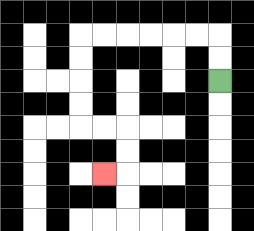{'start': '[9, 3]', 'end': '[4, 7]', 'path_directions': 'U,U,L,L,L,L,L,L,D,D,D,D,R,R,D,D,L', 'path_coordinates': '[[9, 3], [9, 2], [9, 1], [8, 1], [7, 1], [6, 1], [5, 1], [4, 1], [3, 1], [3, 2], [3, 3], [3, 4], [3, 5], [4, 5], [5, 5], [5, 6], [5, 7], [4, 7]]'}